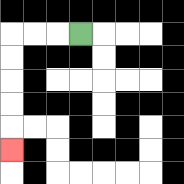{'start': '[3, 1]', 'end': '[0, 6]', 'path_directions': 'L,L,L,D,D,D,D,D', 'path_coordinates': '[[3, 1], [2, 1], [1, 1], [0, 1], [0, 2], [0, 3], [0, 4], [0, 5], [0, 6]]'}